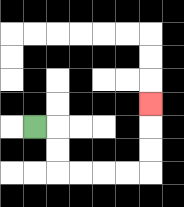{'start': '[1, 5]', 'end': '[6, 4]', 'path_directions': 'R,D,D,R,R,R,R,U,U,U', 'path_coordinates': '[[1, 5], [2, 5], [2, 6], [2, 7], [3, 7], [4, 7], [5, 7], [6, 7], [6, 6], [6, 5], [6, 4]]'}